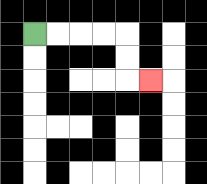{'start': '[1, 1]', 'end': '[6, 3]', 'path_directions': 'R,R,R,R,D,D,R', 'path_coordinates': '[[1, 1], [2, 1], [3, 1], [4, 1], [5, 1], [5, 2], [5, 3], [6, 3]]'}